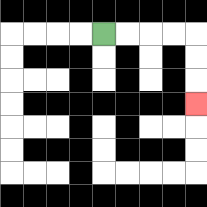{'start': '[4, 1]', 'end': '[8, 4]', 'path_directions': 'R,R,R,R,D,D,D', 'path_coordinates': '[[4, 1], [5, 1], [6, 1], [7, 1], [8, 1], [8, 2], [8, 3], [8, 4]]'}